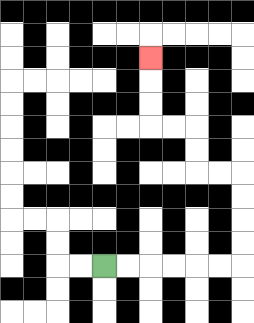{'start': '[4, 11]', 'end': '[6, 2]', 'path_directions': 'R,R,R,R,R,R,U,U,U,U,L,L,U,U,L,L,U,U,U', 'path_coordinates': '[[4, 11], [5, 11], [6, 11], [7, 11], [8, 11], [9, 11], [10, 11], [10, 10], [10, 9], [10, 8], [10, 7], [9, 7], [8, 7], [8, 6], [8, 5], [7, 5], [6, 5], [6, 4], [6, 3], [6, 2]]'}